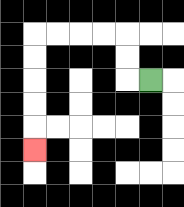{'start': '[6, 3]', 'end': '[1, 6]', 'path_directions': 'L,U,U,L,L,L,L,D,D,D,D,D', 'path_coordinates': '[[6, 3], [5, 3], [5, 2], [5, 1], [4, 1], [3, 1], [2, 1], [1, 1], [1, 2], [1, 3], [1, 4], [1, 5], [1, 6]]'}